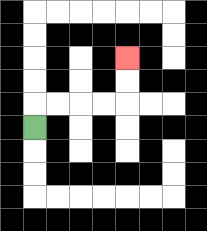{'start': '[1, 5]', 'end': '[5, 2]', 'path_directions': 'U,R,R,R,R,U,U', 'path_coordinates': '[[1, 5], [1, 4], [2, 4], [3, 4], [4, 4], [5, 4], [5, 3], [5, 2]]'}